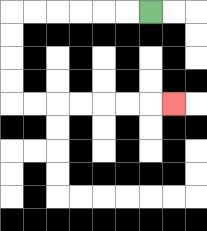{'start': '[6, 0]', 'end': '[7, 4]', 'path_directions': 'L,L,L,L,L,L,D,D,D,D,R,R,R,R,R,R,R', 'path_coordinates': '[[6, 0], [5, 0], [4, 0], [3, 0], [2, 0], [1, 0], [0, 0], [0, 1], [0, 2], [0, 3], [0, 4], [1, 4], [2, 4], [3, 4], [4, 4], [5, 4], [6, 4], [7, 4]]'}